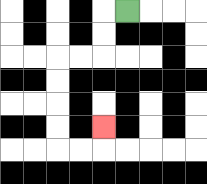{'start': '[5, 0]', 'end': '[4, 5]', 'path_directions': 'L,D,D,L,L,D,D,D,D,R,R,U', 'path_coordinates': '[[5, 0], [4, 0], [4, 1], [4, 2], [3, 2], [2, 2], [2, 3], [2, 4], [2, 5], [2, 6], [3, 6], [4, 6], [4, 5]]'}